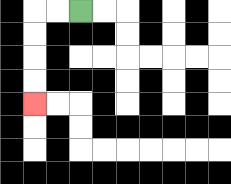{'start': '[3, 0]', 'end': '[1, 4]', 'path_directions': 'L,L,D,D,D,D', 'path_coordinates': '[[3, 0], [2, 0], [1, 0], [1, 1], [1, 2], [1, 3], [1, 4]]'}